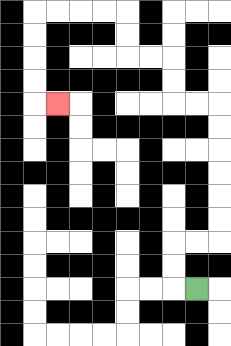{'start': '[8, 12]', 'end': '[2, 4]', 'path_directions': 'L,U,U,R,R,U,U,U,U,U,U,L,L,U,U,L,L,U,U,L,L,L,L,D,D,D,D,R', 'path_coordinates': '[[8, 12], [7, 12], [7, 11], [7, 10], [8, 10], [9, 10], [9, 9], [9, 8], [9, 7], [9, 6], [9, 5], [9, 4], [8, 4], [7, 4], [7, 3], [7, 2], [6, 2], [5, 2], [5, 1], [5, 0], [4, 0], [3, 0], [2, 0], [1, 0], [1, 1], [1, 2], [1, 3], [1, 4], [2, 4]]'}